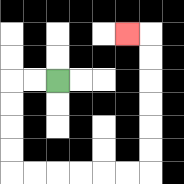{'start': '[2, 3]', 'end': '[5, 1]', 'path_directions': 'L,L,D,D,D,D,R,R,R,R,R,R,U,U,U,U,U,U,L', 'path_coordinates': '[[2, 3], [1, 3], [0, 3], [0, 4], [0, 5], [0, 6], [0, 7], [1, 7], [2, 7], [3, 7], [4, 7], [5, 7], [6, 7], [6, 6], [6, 5], [6, 4], [6, 3], [6, 2], [6, 1], [5, 1]]'}